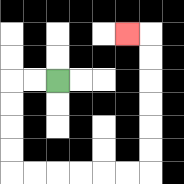{'start': '[2, 3]', 'end': '[5, 1]', 'path_directions': 'L,L,D,D,D,D,R,R,R,R,R,R,U,U,U,U,U,U,L', 'path_coordinates': '[[2, 3], [1, 3], [0, 3], [0, 4], [0, 5], [0, 6], [0, 7], [1, 7], [2, 7], [3, 7], [4, 7], [5, 7], [6, 7], [6, 6], [6, 5], [6, 4], [6, 3], [6, 2], [6, 1], [5, 1]]'}